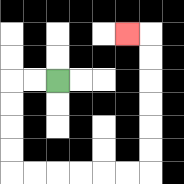{'start': '[2, 3]', 'end': '[5, 1]', 'path_directions': 'L,L,D,D,D,D,R,R,R,R,R,R,U,U,U,U,U,U,L', 'path_coordinates': '[[2, 3], [1, 3], [0, 3], [0, 4], [0, 5], [0, 6], [0, 7], [1, 7], [2, 7], [3, 7], [4, 7], [5, 7], [6, 7], [6, 6], [6, 5], [6, 4], [6, 3], [6, 2], [6, 1], [5, 1]]'}